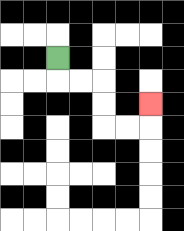{'start': '[2, 2]', 'end': '[6, 4]', 'path_directions': 'D,R,R,D,D,R,R,U', 'path_coordinates': '[[2, 2], [2, 3], [3, 3], [4, 3], [4, 4], [4, 5], [5, 5], [6, 5], [6, 4]]'}